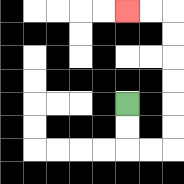{'start': '[5, 4]', 'end': '[5, 0]', 'path_directions': 'D,D,R,R,U,U,U,U,U,U,L,L', 'path_coordinates': '[[5, 4], [5, 5], [5, 6], [6, 6], [7, 6], [7, 5], [7, 4], [7, 3], [7, 2], [7, 1], [7, 0], [6, 0], [5, 0]]'}